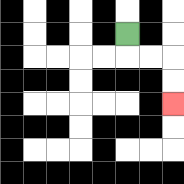{'start': '[5, 1]', 'end': '[7, 4]', 'path_directions': 'D,R,R,D,D', 'path_coordinates': '[[5, 1], [5, 2], [6, 2], [7, 2], [7, 3], [7, 4]]'}